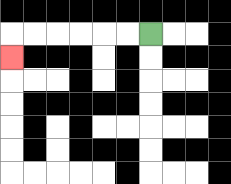{'start': '[6, 1]', 'end': '[0, 2]', 'path_directions': 'L,L,L,L,L,L,D', 'path_coordinates': '[[6, 1], [5, 1], [4, 1], [3, 1], [2, 1], [1, 1], [0, 1], [0, 2]]'}